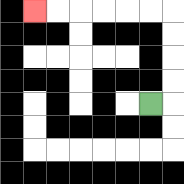{'start': '[6, 4]', 'end': '[1, 0]', 'path_directions': 'R,U,U,U,U,L,L,L,L,L,L', 'path_coordinates': '[[6, 4], [7, 4], [7, 3], [7, 2], [7, 1], [7, 0], [6, 0], [5, 0], [4, 0], [3, 0], [2, 0], [1, 0]]'}